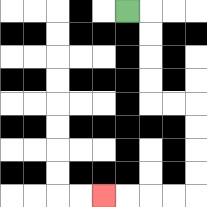{'start': '[5, 0]', 'end': '[4, 8]', 'path_directions': 'R,D,D,D,D,R,R,D,D,D,D,L,L,L,L', 'path_coordinates': '[[5, 0], [6, 0], [6, 1], [6, 2], [6, 3], [6, 4], [7, 4], [8, 4], [8, 5], [8, 6], [8, 7], [8, 8], [7, 8], [6, 8], [5, 8], [4, 8]]'}